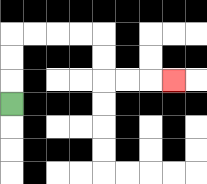{'start': '[0, 4]', 'end': '[7, 3]', 'path_directions': 'U,U,U,R,R,R,R,D,D,R,R,R', 'path_coordinates': '[[0, 4], [0, 3], [0, 2], [0, 1], [1, 1], [2, 1], [3, 1], [4, 1], [4, 2], [4, 3], [5, 3], [6, 3], [7, 3]]'}